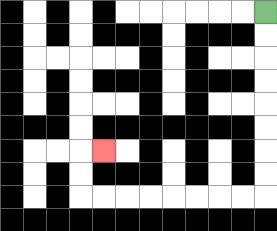{'start': '[11, 0]', 'end': '[4, 6]', 'path_directions': 'D,D,D,D,D,D,D,D,L,L,L,L,L,L,L,L,U,U,R', 'path_coordinates': '[[11, 0], [11, 1], [11, 2], [11, 3], [11, 4], [11, 5], [11, 6], [11, 7], [11, 8], [10, 8], [9, 8], [8, 8], [7, 8], [6, 8], [5, 8], [4, 8], [3, 8], [3, 7], [3, 6], [4, 6]]'}